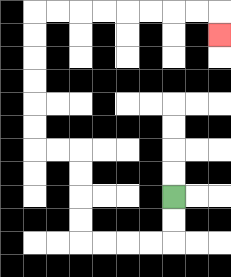{'start': '[7, 8]', 'end': '[9, 1]', 'path_directions': 'D,D,L,L,L,L,U,U,U,U,L,L,U,U,U,U,U,U,R,R,R,R,R,R,R,R,D', 'path_coordinates': '[[7, 8], [7, 9], [7, 10], [6, 10], [5, 10], [4, 10], [3, 10], [3, 9], [3, 8], [3, 7], [3, 6], [2, 6], [1, 6], [1, 5], [1, 4], [1, 3], [1, 2], [1, 1], [1, 0], [2, 0], [3, 0], [4, 0], [5, 0], [6, 0], [7, 0], [8, 0], [9, 0], [9, 1]]'}